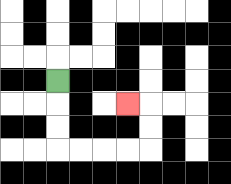{'start': '[2, 3]', 'end': '[5, 4]', 'path_directions': 'D,D,D,R,R,R,R,U,U,L', 'path_coordinates': '[[2, 3], [2, 4], [2, 5], [2, 6], [3, 6], [4, 6], [5, 6], [6, 6], [6, 5], [6, 4], [5, 4]]'}